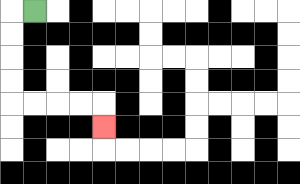{'start': '[1, 0]', 'end': '[4, 5]', 'path_directions': 'L,D,D,D,D,R,R,R,R,D', 'path_coordinates': '[[1, 0], [0, 0], [0, 1], [0, 2], [0, 3], [0, 4], [1, 4], [2, 4], [3, 4], [4, 4], [4, 5]]'}